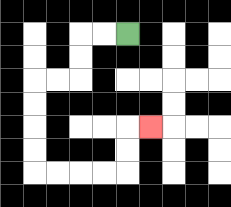{'start': '[5, 1]', 'end': '[6, 5]', 'path_directions': 'L,L,D,D,L,L,D,D,D,D,R,R,R,R,U,U,R', 'path_coordinates': '[[5, 1], [4, 1], [3, 1], [3, 2], [3, 3], [2, 3], [1, 3], [1, 4], [1, 5], [1, 6], [1, 7], [2, 7], [3, 7], [4, 7], [5, 7], [5, 6], [5, 5], [6, 5]]'}